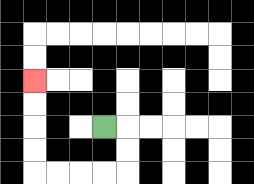{'start': '[4, 5]', 'end': '[1, 3]', 'path_directions': 'R,D,D,L,L,L,L,U,U,U,U', 'path_coordinates': '[[4, 5], [5, 5], [5, 6], [5, 7], [4, 7], [3, 7], [2, 7], [1, 7], [1, 6], [1, 5], [1, 4], [1, 3]]'}